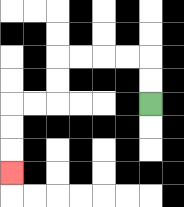{'start': '[6, 4]', 'end': '[0, 7]', 'path_directions': 'U,U,L,L,L,L,D,D,L,L,D,D,D', 'path_coordinates': '[[6, 4], [6, 3], [6, 2], [5, 2], [4, 2], [3, 2], [2, 2], [2, 3], [2, 4], [1, 4], [0, 4], [0, 5], [0, 6], [0, 7]]'}